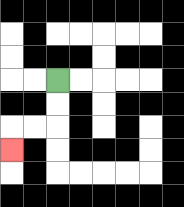{'start': '[2, 3]', 'end': '[0, 6]', 'path_directions': 'D,D,L,L,D', 'path_coordinates': '[[2, 3], [2, 4], [2, 5], [1, 5], [0, 5], [0, 6]]'}